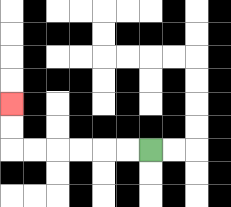{'start': '[6, 6]', 'end': '[0, 4]', 'path_directions': 'L,L,L,L,L,L,U,U', 'path_coordinates': '[[6, 6], [5, 6], [4, 6], [3, 6], [2, 6], [1, 6], [0, 6], [0, 5], [0, 4]]'}